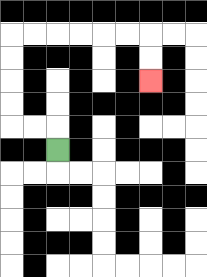{'start': '[2, 6]', 'end': '[6, 3]', 'path_directions': 'U,L,L,U,U,U,U,R,R,R,R,R,R,D,D', 'path_coordinates': '[[2, 6], [2, 5], [1, 5], [0, 5], [0, 4], [0, 3], [0, 2], [0, 1], [1, 1], [2, 1], [3, 1], [4, 1], [5, 1], [6, 1], [6, 2], [6, 3]]'}